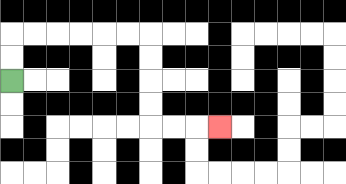{'start': '[0, 3]', 'end': '[9, 5]', 'path_directions': 'U,U,R,R,R,R,R,R,D,D,D,D,R,R,R', 'path_coordinates': '[[0, 3], [0, 2], [0, 1], [1, 1], [2, 1], [3, 1], [4, 1], [5, 1], [6, 1], [6, 2], [6, 3], [6, 4], [6, 5], [7, 5], [8, 5], [9, 5]]'}